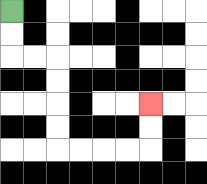{'start': '[0, 0]', 'end': '[6, 4]', 'path_directions': 'D,D,R,R,D,D,D,D,R,R,R,R,U,U', 'path_coordinates': '[[0, 0], [0, 1], [0, 2], [1, 2], [2, 2], [2, 3], [2, 4], [2, 5], [2, 6], [3, 6], [4, 6], [5, 6], [6, 6], [6, 5], [6, 4]]'}